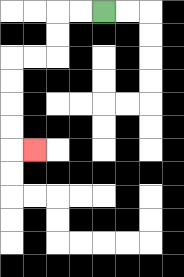{'start': '[4, 0]', 'end': '[1, 6]', 'path_directions': 'L,L,D,D,L,L,D,D,D,D,R', 'path_coordinates': '[[4, 0], [3, 0], [2, 0], [2, 1], [2, 2], [1, 2], [0, 2], [0, 3], [0, 4], [0, 5], [0, 6], [1, 6]]'}